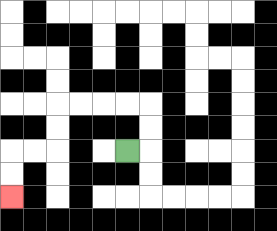{'start': '[5, 6]', 'end': '[0, 8]', 'path_directions': 'R,U,U,L,L,L,L,D,D,L,L,D,D', 'path_coordinates': '[[5, 6], [6, 6], [6, 5], [6, 4], [5, 4], [4, 4], [3, 4], [2, 4], [2, 5], [2, 6], [1, 6], [0, 6], [0, 7], [0, 8]]'}